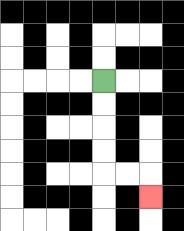{'start': '[4, 3]', 'end': '[6, 8]', 'path_directions': 'D,D,D,D,R,R,D', 'path_coordinates': '[[4, 3], [4, 4], [4, 5], [4, 6], [4, 7], [5, 7], [6, 7], [6, 8]]'}